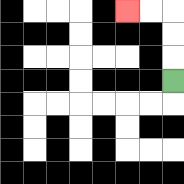{'start': '[7, 3]', 'end': '[5, 0]', 'path_directions': 'U,U,U,L,L', 'path_coordinates': '[[7, 3], [7, 2], [7, 1], [7, 0], [6, 0], [5, 0]]'}